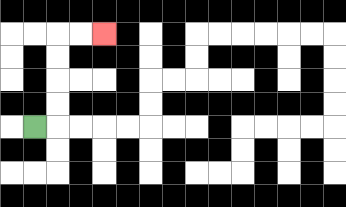{'start': '[1, 5]', 'end': '[4, 1]', 'path_directions': 'R,U,U,U,U,R,R', 'path_coordinates': '[[1, 5], [2, 5], [2, 4], [2, 3], [2, 2], [2, 1], [3, 1], [4, 1]]'}